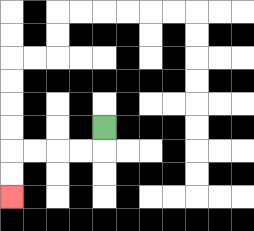{'start': '[4, 5]', 'end': '[0, 8]', 'path_directions': 'D,L,L,L,L,D,D', 'path_coordinates': '[[4, 5], [4, 6], [3, 6], [2, 6], [1, 6], [0, 6], [0, 7], [0, 8]]'}